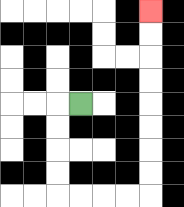{'start': '[3, 4]', 'end': '[6, 0]', 'path_directions': 'L,D,D,D,D,R,R,R,R,U,U,U,U,U,U,U,U', 'path_coordinates': '[[3, 4], [2, 4], [2, 5], [2, 6], [2, 7], [2, 8], [3, 8], [4, 8], [5, 8], [6, 8], [6, 7], [6, 6], [6, 5], [6, 4], [6, 3], [6, 2], [6, 1], [6, 0]]'}